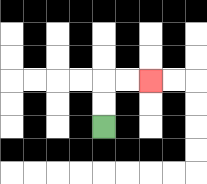{'start': '[4, 5]', 'end': '[6, 3]', 'path_directions': 'U,U,R,R', 'path_coordinates': '[[4, 5], [4, 4], [4, 3], [5, 3], [6, 3]]'}